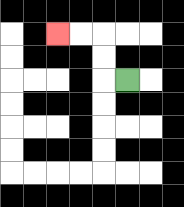{'start': '[5, 3]', 'end': '[2, 1]', 'path_directions': 'L,U,U,L,L', 'path_coordinates': '[[5, 3], [4, 3], [4, 2], [4, 1], [3, 1], [2, 1]]'}